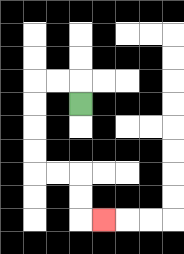{'start': '[3, 4]', 'end': '[4, 9]', 'path_directions': 'U,L,L,D,D,D,D,R,R,D,D,R', 'path_coordinates': '[[3, 4], [3, 3], [2, 3], [1, 3], [1, 4], [1, 5], [1, 6], [1, 7], [2, 7], [3, 7], [3, 8], [3, 9], [4, 9]]'}